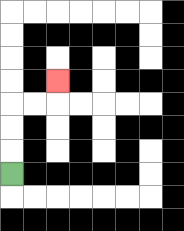{'start': '[0, 7]', 'end': '[2, 3]', 'path_directions': 'U,U,U,R,R,U', 'path_coordinates': '[[0, 7], [0, 6], [0, 5], [0, 4], [1, 4], [2, 4], [2, 3]]'}